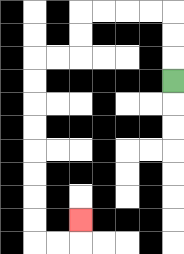{'start': '[7, 3]', 'end': '[3, 9]', 'path_directions': 'U,U,U,L,L,L,L,D,D,L,L,D,D,D,D,D,D,D,D,R,R,U', 'path_coordinates': '[[7, 3], [7, 2], [7, 1], [7, 0], [6, 0], [5, 0], [4, 0], [3, 0], [3, 1], [3, 2], [2, 2], [1, 2], [1, 3], [1, 4], [1, 5], [1, 6], [1, 7], [1, 8], [1, 9], [1, 10], [2, 10], [3, 10], [3, 9]]'}